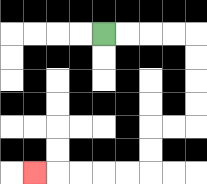{'start': '[4, 1]', 'end': '[1, 7]', 'path_directions': 'R,R,R,R,D,D,D,D,L,L,D,D,L,L,L,L,L', 'path_coordinates': '[[4, 1], [5, 1], [6, 1], [7, 1], [8, 1], [8, 2], [8, 3], [8, 4], [8, 5], [7, 5], [6, 5], [6, 6], [6, 7], [5, 7], [4, 7], [3, 7], [2, 7], [1, 7]]'}